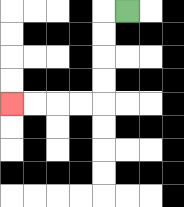{'start': '[5, 0]', 'end': '[0, 4]', 'path_directions': 'L,D,D,D,D,L,L,L,L', 'path_coordinates': '[[5, 0], [4, 0], [4, 1], [4, 2], [4, 3], [4, 4], [3, 4], [2, 4], [1, 4], [0, 4]]'}